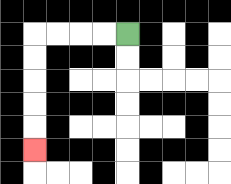{'start': '[5, 1]', 'end': '[1, 6]', 'path_directions': 'L,L,L,L,D,D,D,D,D', 'path_coordinates': '[[5, 1], [4, 1], [3, 1], [2, 1], [1, 1], [1, 2], [1, 3], [1, 4], [1, 5], [1, 6]]'}